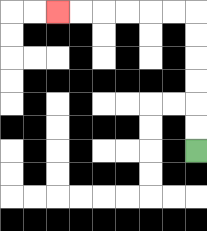{'start': '[8, 6]', 'end': '[2, 0]', 'path_directions': 'U,U,U,U,U,U,L,L,L,L,L,L', 'path_coordinates': '[[8, 6], [8, 5], [8, 4], [8, 3], [8, 2], [8, 1], [8, 0], [7, 0], [6, 0], [5, 0], [4, 0], [3, 0], [2, 0]]'}